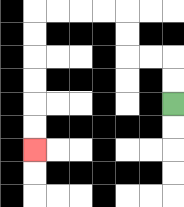{'start': '[7, 4]', 'end': '[1, 6]', 'path_directions': 'U,U,L,L,U,U,L,L,L,L,D,D,D,D,D,D', 'path_coordinates': '[[7, 4], [7, 3], [7, 2], [6, 2], [5, 2], [5, 1], [5, 0], [4, 0], [3, 0], [2, 0], [1, 0], [1, 1], [1, 2], [1, 3], [1, 4], [1, 5], [1, 6]]'}